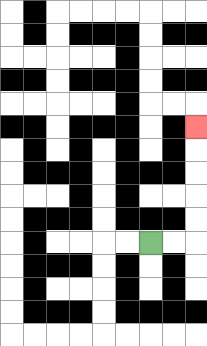{'start': '[6, 10]', 'end': '[8, 5]', 'path_directions': 'R,R,U,U,U,U,U', 'path_coordinates': '[[6, 10], [7, 10], [8, 10], [8, 9], [8, 8], [8, 7], [8, 6], [8, 5]]'}